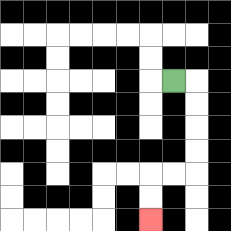{'start': '[7, 3]', 'end': '[6, 9]', 'path_directions': 'R,D,D,D,D,L,L,D,D', 'path_coordinates': '[[7, 3], [8, 3], [8, 4], [8, 5], [8, 6], [8, 7], [7, 7], [6, 7], [6, 8], [6, 9]]'}